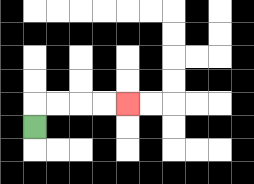{'start': '[1, 5]', 'end': '[5, 4]', 'path_directions': 'U,R,R,R,R', 'path_coordinates': '[[1, 5], [1, 4], [2, 4], [3, 4], [4, 4], [5, 4]]'}